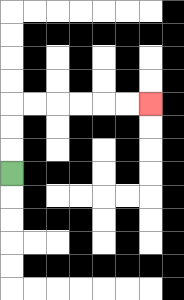{'start': '[0, 7]', 'end': '[6, 4]', 'path_directions': 'U,U,U,R,R,R,R,R,R', 'path_coordinates': '[[0, 7], [0, 6], [0, 5], [0, 4], [1, 4], [2, 4], [3, 4], [4, 4], [5, 4], [6, 4]]'}